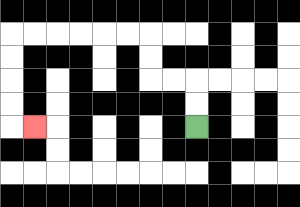{'start': '[8, 5]', 'end': '[1, 5]', 'path_directions': 'U,U,L,L,U,U,L,L,L,L,L,L,D,D,D,D,R', 'path_coordinates': '[[8, 5], [8, 4], [8, 3], [7, 3], [6, 3], [6, 2], [6, 1], [5, 1], [4, 1], [3, 1], [2, 1], [1, 1], [0, 1], [0, 2], [0, 3], [0, 4], [0, 5], [1, 5]]'}